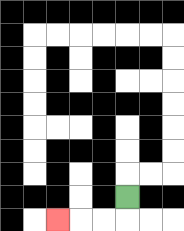{'start': '[5, 8]', 'end': '[2, 9]', 'path_directions': 'D,L,L,L', 'path_coordinates': '[[5, 8], [5, 9], [4, 9], [3, 9], [2, 9]]'}